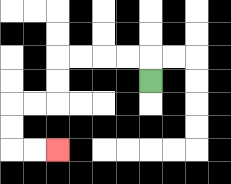{'start': '[6, 3]', 'end': '[2, 6]', 'path_directions': 'U,L,L,L,L,D,D,L,L,D,D,R,R', 'path_coordinates': '[[6, 3], [6, 2], [5, 2], [4, 2], [3, 2], [2, 2], [2, 3], [2, 4], [1, 4], [0, 4], [0, 5], [0, 6], [1, 6], [2, 6]]'}